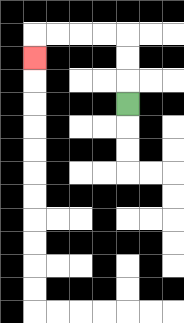{'start': '[5, 4]', 'end': '[1, 2]', 'path_directions': 'U,U,U,L,L,L,L,D', 'path_coordinates': '[[5, 4], [5, 3], [5, 2], [5, 1], [4, 1], [3, 1], [2, 1], [1, 1], [1, 2]]'}